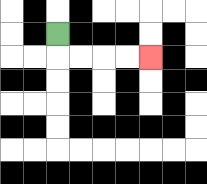{'start': '[2, 1]', 'end': '[6, 2]', 'path_directions': 'D,R,R,R,R', 'path_coordinates': '[[2, 1], [2, 2], [3, 2], [4, 2], [5, 2], [6, 2]]'}